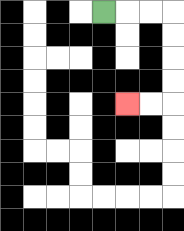{'start': '[4, 0]', 'end': '[5, 4]', 'path_directions': 'R,R,R,D,D,D,D,L,L', 'path_coordinates': '[[4, 0], [5, 0], [6, 0], [7, 0], [7, 1], [7, 2], [7, 3], [7, 4], [6, 4], [5, 4]]'}